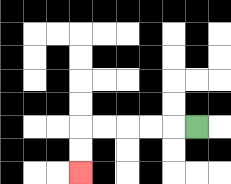{'start': '[8, 5]', 'end': '[3, 7]', 'path_directions': 'L,L,L,L,L,D,D', 'path_coordinates': '[[8, 5], [7, 5], [6, 5], [5, 5], [4, 5], [3, 5], [3, 6], [3, 7]]'}